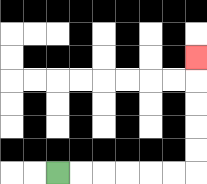{'start': '[2, 7]', 'end': '[8, 2]', 'path_directions': 'R,R,R,R,R,R,U,U,U,U,U', 'path_coordinates': '[[2, 7], [3, 7], [4, 7], [5, 7], [6, 7], [7, 7], [8, 7], [8, 6], [8, 5], [8, 4], [8, 3], [8, 2]]'}